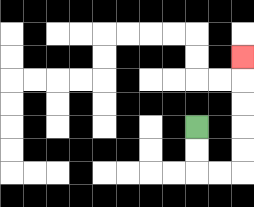{'start': '[8, 5]', 'end': '[10, 2]', 'path_directions': 'D,D,R,R,U,U,U,U,U', 'path_coordinates': '[[8, 5], [8, 6], [8, 7], [9, 7], [10, 7], [10, 6], [10, 5], [10, 4], [10, 3], [10, 2]]'}